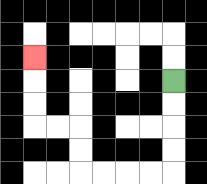{'start': '[7, 3]', 'end': '[1, 2]', 'path_directions': 'D,D,D,D,L,L,L,L,U,U,L,L,U,U,U', 'path_coordinates': '[[7, 3], [7, 4], [7, 5], [7, 6], [7, 7], [6, 7], [5, 7], [4, 7], [3, 7], [3, 6], [3, 5], [2, 5], [1, 5], [1, 4], [1, 3], [1, 2]]'}